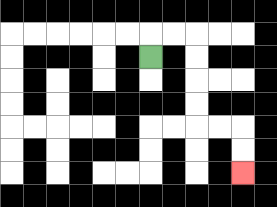{'start': '[6, 2]', 'end': '[10, 7]', 'path_directions': 'U,R,R,D,D,D,D,R,R,D,D', 'path_coordinates': '[[6, 2], [6, 1], [7, 1], [8, 1], [8, 2], [8, 3], [8, 4], [8, 5], [9, 5], [10, 5], [10, 6], [10, 7]]'}